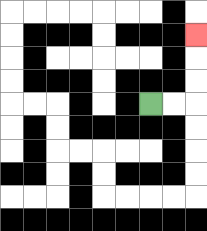{'start': '[6, 4]', 'end': '[8, 1]', 'path_directions': 'R,R,U,U,U', 'path_coordinates': '[[6, 4], [7, 4], [8, 4], [8, 3], [8, 2], [8, 1]]'}